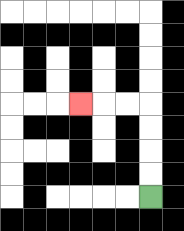{'start': '[6, 8]', 'end': '[3, 4]', 'path_directions': 'U,U,U,U,L,L,L', 'path_coordinates': '[[6, 8], [6, 7], [6, 6], [6, 5], [6, 4], [5, 4], [4, 4], [3, 4]]'}